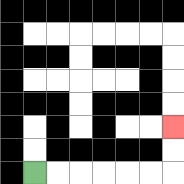{'start': '[1, 7]', 'end': '[7, 5]', 'path_directions': 'R,R,R,R,R,R,U,U', 'path_coordinates': '[[1, 7], [2, 7], [3, 7], [4, 7], [5, 7], [6, 7], [7, 7], [7, 6], [7, 5]]'}